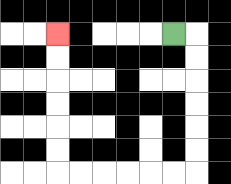{'start': '[7, 1]', 'end': '[2, 1]', 'path_directions': 'R,D,D,D,D,D,D,L,L,L,L,L,L,U,U,U,U,U,U', 'path_coordinates': '[[7, 1], [8, 1], [8, 2], [8, 3], [8, 4], [8, 5], [8, 6], [8, 7], [7, 7], [6, 7], [5, 7], [4, 7], [3, 7], [2, 7], [2, 6], [2, 5], [2, 4], [2, 3], [2, 2], [2, 1]]'}